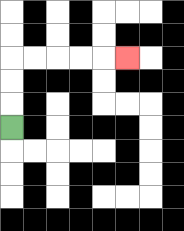{'start': '[0, 5]', 'end': '[5, 2]', 'path_directions': 'U,U,U,R,R,R,R,R', 'path_coordinates': '[[0, 5], [0, 4], [0, 3], [0, 2], [1, 2], [2, 2], [3, 2], [4, 2], [5, 2]]'}